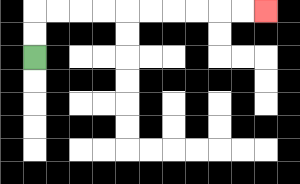{'start': '[1, 2]', 'end': '[11, 0]', 'path_directions': 'U,U,R,R,R,R,R,R,R,R,R,R', 'path_coordinates': '[[1, 2], [1, 1], [1, 0], [2, 0], [3, 0], [4, 0], [5, 0], [6, 0], [7, 0], [8, 0], [9, 0], [10, 0], [11, 0]]'}